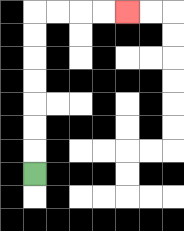{'start': '[1, 7]', 'end': '[5, 0]', 'path_directions': 'U,U,U,U,U,U,U,R,R,R,R', 'path_coordinates': '[[1, 7], [1, 6], [1, 5], [1, 4], [1, 3], [1, 2], [1, 1], [1, 0], [2, 0], [3, 0], [4, 0], [5, 0]]'}